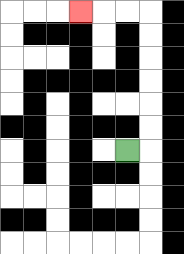{'start': '[5, 6]', 'end': '[3, 0]', 'path_directions': 'R,U,U,U,U,U,U,L,L,L', 'path_coordinates': '[[5, 6], [6, 6], [6, 5], [6, 4], [6, 3], [6, 2], [6, 1], [6, 0], [5, 0], [4, 0], [3, 0]]'}